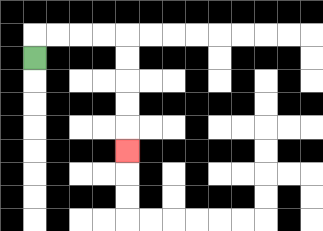{'start': '[1, 2]', 'end': '[5, 6]', 'path_directions': 'U,R,R,R,R,D,D,D,D,D', 'path_coordinates': '[[1, 2], [1, 1], [2, 1], [3, 1], [4, 1], [5, 1], [5, 2], [5, 3], [5, 4], [5, 5], [5, 6]]'}